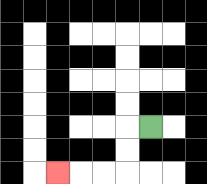{'start': '[6, 5]', 'end': '[2, 7]', 'path_directions': 'L,D,D,L,L,L', 'path_coordinates': '[[6, 5], [5, 5], [5, 6], [5, 7], [4, 7], [3, 7], [2, 7]]'}